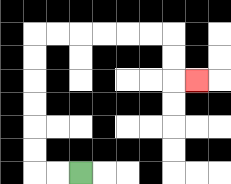{'start': '[3, 7]', 'end': '[8, 3]', 'path_directions': 'L,L,U,U,U,U,U,U,R,R,R,R,R,R,D,D,R', 'path_coordinates': '[[3, 7], [2, 7], [1, 7], [1, 6], [1, 5], [1, 4], [1, 3], [1, 2], [1, 1], [2, 1], [3, 1], [4, 1], [5, 1], [6, 1], [7, 1], [7, 2], [7, 3], [8, 3]]'}